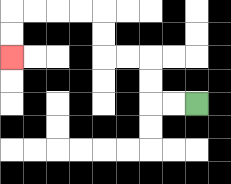{'start': '[8, 4]', 'end': '[0, 2]', 'path_directions': 'L,L,U,U,L,L,U,U,L,L,L,L,D,D', 'path_coordinates': '[[8, 4], [7, 4], [6, 4], [6, 3], [6, 2], [5, 2], [4, 2], [4, 1], [4, 0], [3, 0], [2, 0], [1, 0], [0, 0], [0, 1], [0, 2]]'}